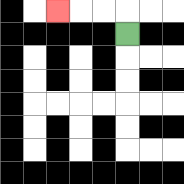{'start': '[5, 1]', 'end': '[2, 0]', 'path_directions': 'U,L,L,L', 'path_coordinates': '[[5, 1], [5, 0], [4, 0], [3, 0], [2, 0]]'}